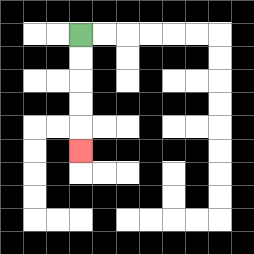{'start': '[3, 1]', 'end': '[3, 6]', 'path_directions': 'D,D,D,D,D', 'path_coordinates': '[[3, 1], [3, 2], [3, 3], [3, 4], [3, 5], [3, 6]]'}